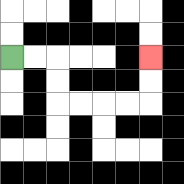{'start': '[0, 2]', 'end': '[6, 2]', 'path_directions': 'R,R,D,D,R,R,R,R,U,U', 'path_coordinates': '[[0, 2], [1, 2], [2, 2], [2, 3], [2, 4], [3, 4], [4, 4], [5, 4], [6, 4], [6, 3], [6, 2]]'}